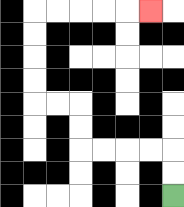{'start': '[7, 8]', 'end': '[6, 0]', 'path_directions': 'U,U,L,L,L,L,U,U,L,L,U,U,U,U,R,R,R,R,R', 'path_coordinates': '[[7, 8], [7, 7], [7, 6], [6, 6], [5, 6], [4, 6], [3, 6], [3, 5], [3, 4], [2, 4], [1, 4], [1, 3], [1, 2], [1, 1], [1, 0], [2, 0], [3, 0], [4, 0], [5, 0], [6, 0]]'}